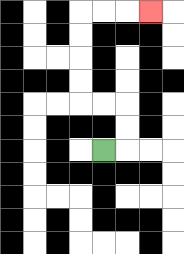{'start': '[4, 6]', 'end': '[6, 0]', 'path_directions': 'R,U,U,L,L,U,U,U,U,R,R,R', 'path_coordinates': '[[4, 6], [5, 6], [5, 5], [5, 4], [4, 4], [3, 4], [3, 3], [3, 2], [3, 1], [3, 0], [4, 0], [5, 0], [6, 0]]'}